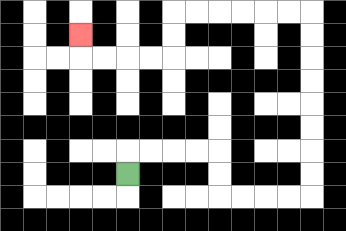{'start': '[5, 7]', 'end': '[3, 1]', 'path_directions': 'U,R,R,R,R,D,D,R,R,R,R,U,U,U,U,U,U,U,U,L,L,L,L,L,L,D,D,L,L,L,L,U', 'path_coordinates': '[[5, 7], [5, 6], [6, 6], [7, 6], [8, 6], [9, 6], [9, 7], [9, 8], [10, 8], [11, 8], [12, 8], [13, 8], [13, 7], [13, 6], [13, 5], [13, 4], [13, 3], [13, 2], [13, 1], [13, 0], [12, 0], [11, 0], [10, 0], [9, 0], [8, 0], [7, 0], [7, 1], [7, 2], [6, 2], [5, 2], [4, 2], [3, 2], [3, 1]]'}